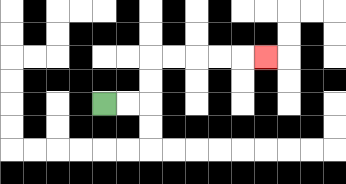{'start': '[4, 4]', 'end': '[11, 2]', 'path_directions': 'R,R,U,U,R,R,R,R,R', 'path_coordinates': '[[4, 4], [5, 4], [6, 4], [6, 3], [6, 2], [7, 2], [8, 2], [9, 2], [10, 2], [11, 2]]'}